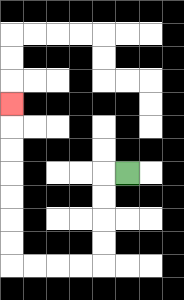{'start': '[5, 7]', 'end': '[0, 4]', 'path_directions': 'L,D,D,D,D,L,L,L,L,U,U,U,U,U,U,U', 'path_coordinates': '[[5, 7], [4, 7], [4, 8], [4, 9], [4, 10], [4, 11], [3, 11], [2, 11], [1, 11], [0, 11], [0, 10], [0, 9], [0, 8], [0, 7], [0, 6], [0, 5], [0, 4]]'}